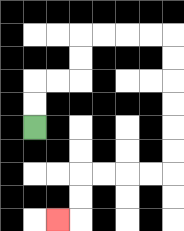{'start': '[1, 5]', 'end': '[2, 9]', 'path_directions': 'U,U,R,R,U,U,R,R,R,R,D,D,D,D,D,D,L,L,L,L,D,D,L', 'path_coordinates': '[[1, 5], [1, 4], [1, 3], [2, 3], [3, 3], [3, 2], [3, 1], [4, 1], [5, 1], [6, 1], [7, 1], [7, 2], [7, 3], [7, 4], [7, 5], [7, 6], [7, 7], [6, 7], [5, 7], [4, 7], [3, 7], [3, 8], [3, 9], [2, 9]]'}